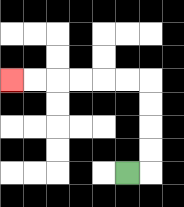{'start': '[5, 7]', 'end': '[0, 3]', 'path_directions': 'R,U,U,U,U,L,L,L,L,L,L', 'path_coordinates': '[[5, 7], [6, 7], [6, 6], [6, 5], [6, 4], [6, 3], [5, 3], [4, 3], [3, 3], [2, 3], [1, 3], [0, 3]]'}